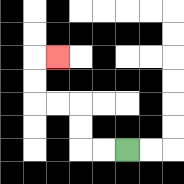{'start': '[5, 6]', 'end': '[2, 2]', 'path_directions': 'L,L,U,U,L,L,U,U,R', 'path_coordinates': '[[5, 6], [4, 6], [3, 6], [3, 5], [3, 4], [2, 4], [1, 4], [1, 3], [1, 2], [2, 2]]'}